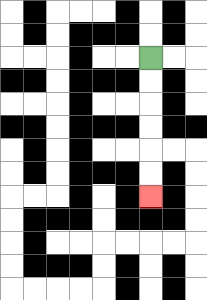{'start': '[6, 2]', 'end': '[6, 8]', 'path_directions': 'D,D,D,D,D,D', 'path_coordinates': '[[6, 2], [6, 3], [6, 4], [6, 5], [6, 6], [6, 7], [6, 8]]'}